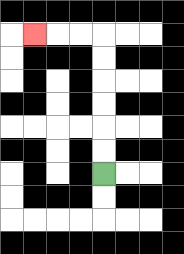{'start': '[4, 7]', 'end': '[1, 1]', 'path_directions': 'U,U,U,U,U,U,L,L,L', 'path_coordinates': '[[4, 7], [4, 6], [4, 5], [4, 4], [4, 3], [4, 2], [4, 1], [3, 1], [2, 1], [1, 1]]'}